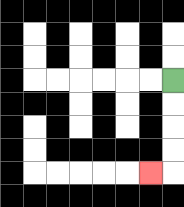{'start': '[7, 3]', 'end': '[6, 7]', 'path_directions': 'D,D,D,D,L', 'path_coordinates': '[[7, 3], [7, 4], [7, 5], [7, 6], [7, 7], [6, 7]]'}